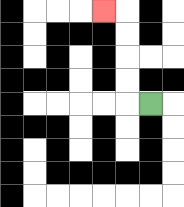{'start': '[6, 4]', 'end': '[4, 0]', 'path_directions': 'L,U,U,U,U,L', 'path_coordinates': '[[6, 4], [5, 4], [5, 3], [5, 2], [5, 1], [5, 0], [4, 0]]'}